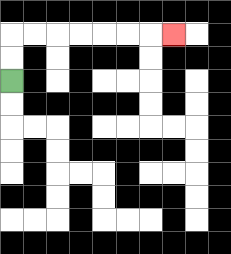{'start': '[0, 3]', 'end': '[7, 1]', 'path_directions': 'U,U,R,R,R,R,R,R,R', 'path_coordinates': '[[0, 3], [0, 2], [0, 1], [1, 1], [2, 1], [3, 1], [4, 1], [5, 1], [6, 1], [7, 1]]'}